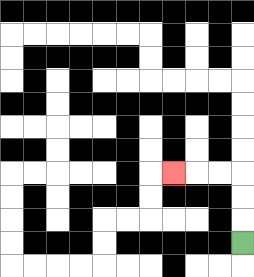{'start': '[10, 10]', 'end': '[7, 7]', 'path_directions': 'U,U,U,L,L,L', 'path_coordinates': '[[10, 10], [10, 9], [10, 8], [10, 7], [9, 7], [8, 7], [7, 7]]'}